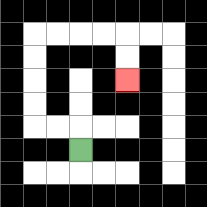{'start': '[3, 6]', 'end': '[5, 3]', 'path_directions': 'U,L,L,U,U,U,U,R,R,R,R,D,D', 'path_coordinates': '[[3, 6], [3, 5], [2, 5], [1, 5], [1, 4], [1, 3], [1, 2], [1, 1], [2, 1], [3, 1], [4, 1], [5, 1], [5, 2], [5, 3]]'}